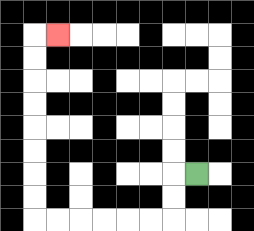{'start': '[8, 7]', 'end': '[2, 1]', 'path_directions': 'L,D,D,L,L,L,L,L,L,U,U,U,U,U,U,U,U,R', 'path_coordinates': '[[8, 7], [7, 7], [7, 8], [7, 9], [6, 9], [5, 9], [4, 9], [3, 9], [2, 9], [1, 9], [1, 8], [1, 7], [1, 6], [1, 5], [1, 4], [1, 3], [1, 2], [1, 1], [2, 1]]'}